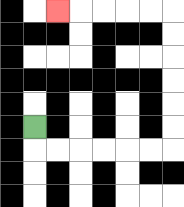{'start': '[1, 5]', 'end': '[2, 0]', 'path_directions': 'D,R,R,R,R,R,R,U,U,U,U,U,U,L,L,L,L,L', 'path_coordinates': '[[1, 5], [1, 6], [2, 6], [3, 6], [4, 6], [5, 6], [6, 6], [7, 6], [7, 5], [7, 4], [7, 3], [7, 2], [7, 1], [7, 0], [6, 0], [5, 0], [4, 0], [3, 0], [2, 0]]'}